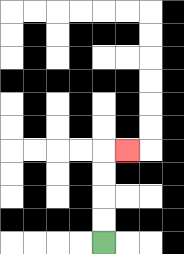{'start': '[4, 10]', 'end': '[5, 6]', 'path_directions': 'U,U,U,U,R', 'path_coordinates': '[[4, 10], [4, 9], [4, 8], [4, 7], [4, 6], [5, 6]]'}